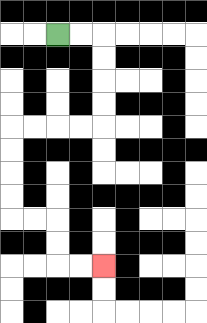{'start': '[2, 1]', 'end': '[4, 11]', 'path_directions': 'R,R,D,D,D,D,L,L,L,L,D,D,D,D,R,R,D,D,R,R', 'path_coordinates': '[[2, 1], [3, 1], [4, 1], [4, 2], [4, 3], [4, 4], [4, 5], [3, 5], [2, 5], [1, 5], [0, 5], [0, 6], [0, 7], [0, 8], [0, 9], [1, 9], [2, 9], [2, 10], [2, 11], [3, 11], [4, 11]]'}